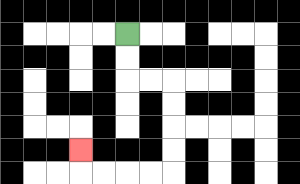{'start': '[5, 1]', 'end': '[3, 6]', 'path_directions': 'D,D,R,R,D,D,D,D,L,L,L,L,U', 'path_coordinates': '[[5, 1], [5, 2], [5, 3], [6, 3], [7, 3], [7, 4], [7, 5], [7, 6], [7, 7], [6, 7], [5, 7], [4, 7], [3, 7], [3, 6]]'}